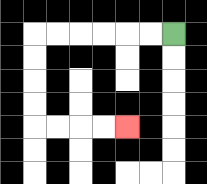{'start': '[7, 1]', 'end': '[5, 5]', 'path_directions': 'L,L,L,L,L,L,D,D,D,D,R,R,R,R', 'path_coordinates': '[[7, 1], [6, 1], [5, 1], [4, 1], [3, 1], [2, 1], [1, 1], [1, 2], [1, 3], [1, 4], [1, 5], [2, 5], [3, 5], [4, 5], [5, 5]]'}